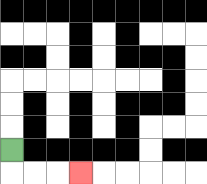{'start': '[0, 6]', 'end': '[3, 7]', 'path_directions': 'D,R,R,R', 'path_coordinates': '[[0, 6], [0, 7], [1, 7], [2, 7], [3, 7]]'}